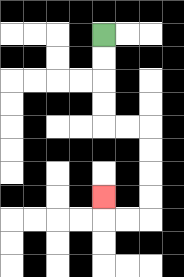{'start': '[4, 1]', 'end': '[4, 8]', 'path_directions': 'D,D,D,D,R,R,D,D,D,D,L,L,U', 'path_coordinates': '[[4, 1], [4, 2], [4, 3], [4, 4], [4, 5], [5, 5], [6, 5], [6, 6], [6, 7], [6, 8], [6, 9], [5, 9], [4, 9], [4, 8]]'}